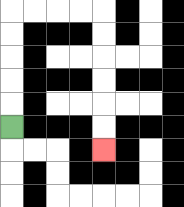{'start': '[0, 5]', 'end': '[4, 6]', 'path_directions': 'U,U,U,U,U,R,R,R,R,D,D,D,D,D,D', 'path_coordinates': '[[0, 5], [0, 4], [0, 3], [0, 2], [0, 1], [0, 0], [1, 0], [2, 0], [3, 0], [4, 0], [4, 1], [4, 2], [4, 3], [4, 4], [4, 5], [4, 6]]'}